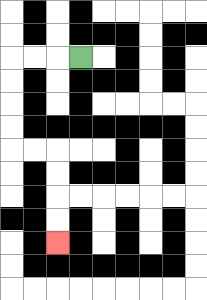{'start': '[3, 2]', 'end': '[2, 10]', 'path_directions': 'L,L,L,D,D,D,D,R,R,D,D,D,D', 'path_coordinates': '[[3, 2], [2, 2], [1, 2], [0, 2], [0, 3], [0, 4], [0, 5], [0, 6], [1, 6], [2, 6], [2, 7], [2, 8], [2, 9], [2, 10]]'}